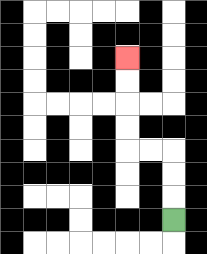{'start': '[7, 9]', 'end': '[5, 2]', 'path_directions': 'U,U,U,L,L,U,U,U,U', 'path_coordinates': '[[7, 9], [7, 8], [7, 7], [7, 6], [6, 6], [5, 6], [5, 5], [5, 4], [5, 3], [5, 2]]'}